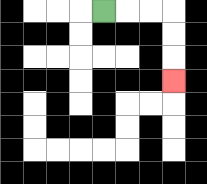{'start': '[4, 0]', 'end': '[7, 3]', 'path_directions': 'R,R,R,D,D,D', 'path_coordinates': '[[4, 0], [5, 0], [6, 0], [7, 0], [7, 1], [7, 2], [7, 3]]'}